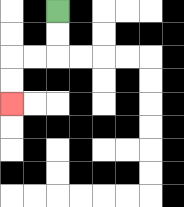{'start': '[2, 0]', 'end': '[0, 4]', 'path_directions': 'D,D,L,L,D,D', 'path_coordinates': '[[2, 0], [2, 1], [2, 2], [1, 2], [0, 2], [0, 3], [0, 4]]'}